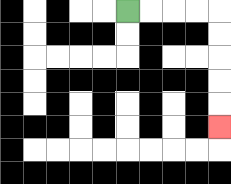{'start': '[5, 0]', 'end': '[9, 5]', 'path_directions': 'R,R,R,R,D,D,D,D,D', 'path_coordinates': '[[5, 0], [6, 0], [7, 0], [8, 0], [9, 0], [9, 1], [9, 2], [9, 3], [9, 4], [9, 5]]'}